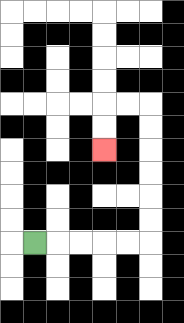{'start': '[1, 10]', 'end': '[4, 6]', 'path_directions': 'R,R,R,R,R,U,U,U,U,U,U,L,L,D,D', 'path_coordinates': '[[1, 10], [2, 10], [3, 10], [4, 10], [5, 10], [6, 10], [6, 9], [6, 8], [6, 7], [6, 6], [6, 5], [6, 4], [5, 4], [4, 4], [4, 5], [4, 6]]'}